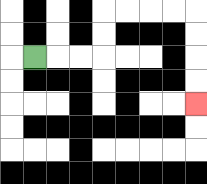{'start': '[1, 2]', 'end': '[8, 4]', 'path_directions': 'R,R,R,U,U,R,R,R,R,D,D,D,D', 'path_coordinates': '[[1, 2], [2, 2], [3, 2], [4, 2], [4, 1], [4, 0], [5, 0], [6, 0], [7, 0], [8, 0], [8, 1], [8, 2], [8, 3], [8, 4]]'}